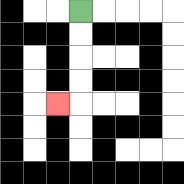{'start': '[3, 0]', 'end': '[2, 4]', 'path_directions': 'D,D,D,D,L', 'path_coordinates': '[[3, 0], [3, 1], [3, 2], [3, 3], [3, 4], [2, 4]]'}